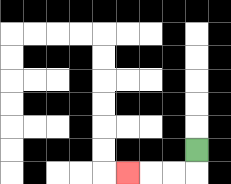{'start': '[8, 6]', 'end': '[5, 7]', 'path_directions': 'D,L,L,L', 'path_coordinates': '[[8, 6], [8, 7], [7, 7], [6, 7], [5, 7]]'}